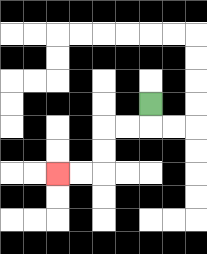{'start': '[6, 4]', 'end': '[2, 7]', 'path_directions': 'D,L,L,D,D,L,L', 'path_coordinates': '[[6, 4], [6, 5], [5, 5], [4, 5], [4, 6], [4, 7], [3, 7], [2, 7]]'}